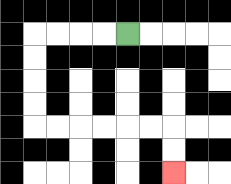{'start': '[5, 1]', 'end': '[7, 7]', 'path_directions': 'L,L,L,L,D,D,D,D,R,R,R,R,R,R,D,D', 'path_coordinates': '[[5, 1], [4, 1], [3, 1], [2, 1], [1, 1], [1, 2], [1, 3], [1, 4], [1, 5], [2, 5], [3, 5], [4, 5], [5, 5], [6, 5], [7, 5], [7, 6], [7, 7]]'}